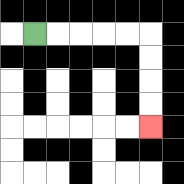{'start': '[1, 1]', 'end': '[6, 5]', 'path_directions': 'R,R,R,R,R,D,D,D,D', 'path_coordinates': '[[1, 1], [2, 1], [3, 1], [4, 1], [5, 1], [6, 1], [6, 2], [6, 3], [6, 4], [6, 5]]'}